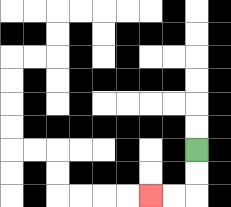{'start': '[8, 6]', 'end': '[6, 8]', 'path_directions': 'D,D,L,L', 'path_coordinates': '[[8, 6], [8, 7], [8, 8], [7, 8], [6, 8]]'}